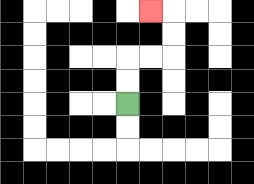{'start': '[5, 4]', 'end': '[6, 0]', 'path_directions': 'U,U,R,R,U,U,L', 'path_coordinates': '[[5, 4], [5, 3], [5, 2], [6, 2], [7, 2], [7, 1], [7, 0], [6, 0]]'}